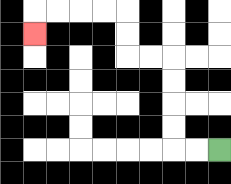{'start': '[9, 6]', 'end': '[1, 1]', 'path_directions': 'L,L,U,U,U,U,L,L,U,U,L,L,L,L,D', 'path_coordinates': '[[9, 6], [8, 6], [7, 6], [7, 5], [7, 4], [7, 3], [7, 2], [6, 2], [5, 2], [5, 1], [5, 0], [4, 0], [3, 0], [2, 0], [1, 0], [1, 1]]'}